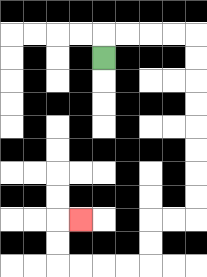{'start': '[4, 2]', 'end': '[3, 9]', 'path_directions': 'U,R,R,R,R,D,D,D,D,D,D,D,D,L,L,D,D,L,L,L,L,U,U,R', 'path_coordinates': '[[4, 2], [4, 1], [5, 1], [6, 1], [7, 1], [8, 1], [8, 2], [8, 3], [8, 4], [8, 5], [8, 6], [8, 7], [8, 8], [8, 9], [7, 9], [6, 9], [6, 10], [6, 11], [5, 11], [4, 11], [3, 11], [2, 11], [2, 10], [2, 9], [3, 9]]'}